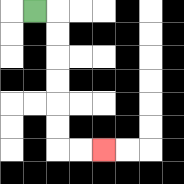{'start': '[1, 0]', 'end': '[4, 6]', 'path_directions': 'R,D,D,D,D,D,D,R,R', 'path_coordinates': '[[1, 0], [2, 0], [2, 1], [2, 2], [2, 3], [2, 4], [2, 5], [2, 6], [3, 6], [4, 6]]'}